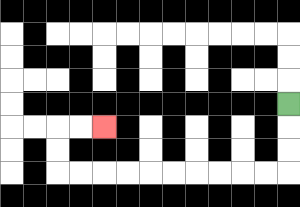{'start': '[12, 4]', 'end': '[4, 5]', 'path_directions': 'D,D,D,L,L,L,L,L,L,L,L,L,L,U,U,R,R', 'path_coordinates': '[[12, 4], [12, 5], [12, 6], [12, 7], [11, 7], [10, 7], [9, 7], [8, 7], [7, 7], [6, 7], [5, 7], [4, 7], [3, 7], [2, 7], [2, 6], [2, 5], [3, 5], [4, 5]]'}